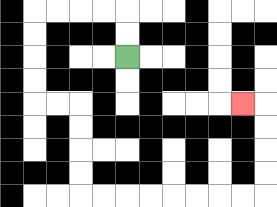{'start': '[5, 2]', 'end': '[10, 4]', 'path_directions': 'U,U,L,L,L,L,D,D,D,D,R,R,D,D,D,D,R,R,R,R,R,R,R,R,U,U,U,U,L', 'path_coordinates': '[[5, 2], [5, 1], [5, 0], [4, 0], [3, 0], [2, 0], [1, 0], [1, 1], [1, 2], [1, 3], [1, 4], [2, 4], [3, 4], [3, 5], [3, 6], [3, 7], [3, 8], [4, 8], [5, 8], [6, 8], [7, 8], [8, 8], [9, 8], [10, 8], [11, 8], [11, 7], [11, 6], [11, 5], [11, 4], [10, 4]]'}